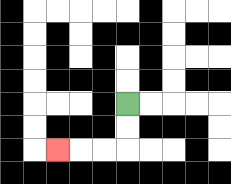{'start': '[5, 4]', 'end': '[2, 6]', 'path_directions': 'D,D,L,L,L', 'path_coordinates': '[[5, 4], [5, 5], [5, 6], [4, 6], [3, 6], [2, 6]]'}